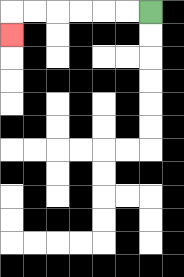{'start': '[6, 0]', 'end': '[0, 1]', 'path_directions': 'L,L,L,L,L,L,D', 'path_coordinates': '[[6, 0], [5, 0], [4, 0], [3, 0], [2, 0], [1, 0], [0, 0], [0, 1]]'}